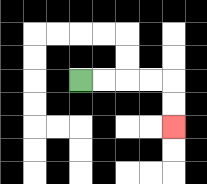{'start': '[3, 3]', 'end': '[7, 5]', 'path_directions': 'R,R,R,R,D,D', 'path_coordinates': '[[3, 3], [4, 3], [5, 3], [6, 3], [7, 3], [7, 4], [7, 5]]'}